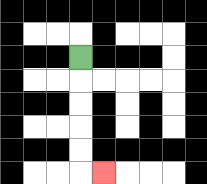{'start': '[3, 2]', 'end': '[4, 7]', 'path_directions': 'D,D,D,D,D,R', 'path_coordinates': '[[3, 2], [3, 3], [3, 4], [3, 5], [3, 6], [3, 7], [4, 7]]'}